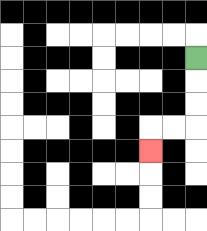{'start': '[8, 2]', 'end': '[6, 6]', 'path_directions': 'D,D,D,L,L,D', 'path_coordinates': '[[8, 2], [8, 3], [8, 4], [8, 5], [7, 5], [6, 5], [6, 6]]'}